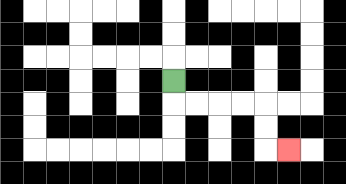{'start': '[7, 3]', 'end': '[12, 6]', 'path_directions': 'D,R,R,R,R,D,D,R', 'path_coordinates': '[[7, 3], [7, 4], [8, 4], [9, 4], [10, 4], [11, 4], [11, 5], [11, 6], [12, 6]]'}